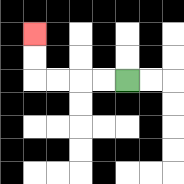{'start': '[5, 3]', 'end': '[1, 1]', 'path_directions': 'L,L,L,L,U,U', 'path_coordinates': '[[5, 3], [4, 3], [3, 3], [2, 3], [1, 3], [1, 2], [1, 1]]'}